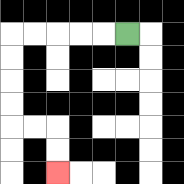{'start': '[5, 1]', 'end': '[2, 7]', 'path_directions': 'L,L,L,L,L,D,D,D,D,R,R,D,D', 'path_coordinates': '[[5, 1], [4, 1], [3, 1], [2, 1], [1, 1], [0, 1], [0, 2], [0, 3], [0, 4], [0, 5], [1, 5], [2, 5], [2, 6], [2, 7]]'}